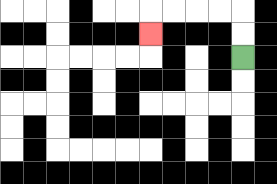{'start': '[10, 2]', 'end': '[6, 1]', 'path_directions': 'U,U,L,L,L,L,D', 'path_coordinates': '[[10, 2], [10, 1], [10, 0], [9, 0], [8, 0], [7, 0], [6, 0], [6, 1]]'}